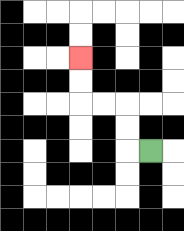{'start': '[6, 6]', 'end': '[3, 2]', 'path_directions': 'L,U,U,L,L,U,U', 'path_coordinates': '[[6, 6], [5, 6], [5, 5], [5, 4], [4, 4], [3, 4], [3, 3], [3, 2]]'}